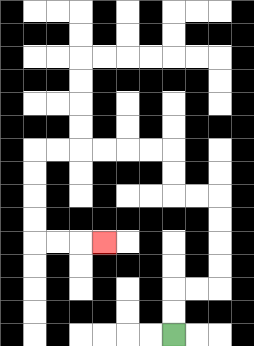{'start': '[7, 14]', 'end': '[4, 10]', 'path_directions': 'U,U,R,R,U,U,U,U,L,L,U,U,L,L,L,L,L,L,D,D,D,D,R,R,R', 'path_coordinates': '[[7, 14], [7, 13], [7, 12], [8, 12], [9, 12], [9, 11], [9, 10], [9, 9], [9, 8], [8, 8], [7, 8], [7, 7], [7, 6], [6, 6], [5, 6], [4, 6], [3, 6], [2, 6], [1, 6], [1, 7], [1, 8], [1, 9], [1, 10], [2, 10], [3, 10], [4, 10]]'}